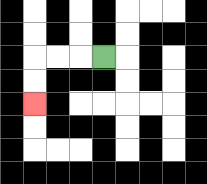{'start': '[4, 2]', 'end': '[1, 4]', 'path_directions': 'L,L,L,D,D', 'path_coordinates': '[[4, 2], [3, 2], [2, 2], [1, 2], [1, 3], [1, 4]]'}